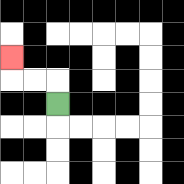{'start': '[2, 4]', 'end': '[0, 2]', 'path_directions': 'U,L,L,U', 'path_coordinates': '[[2, 4], [2, 3], [1, 3], [0, 3], [0, 2]]'}